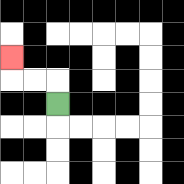{'start': '[2, 4]', 'end': '[0, 2]', 'path_directions': 'U,L,L,U', 'path_coordinates': '[[2, 4], [2, 3], [1, 3], [0, 3], [0, 2]]'}